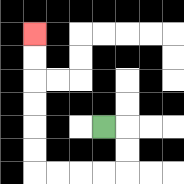{'start': '[4, 5]', 'end': '[1, 1]', 'path_directions': 'R,D,D,L,L,L,L,U,U,U,U,U,U', 'path_coordinates': '[[4, 5], [5, 5], [5, 6], [5, 7], [4, 7], [3, 7], [2, 7], [1, 7], [1, 6], [1, 5], [1, 4], [1, 3], [1, 2], [1, 1]]'}